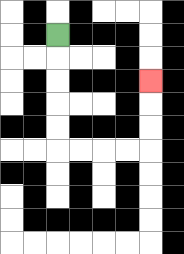{'start': '[2, 1]', 'end': '[6, 3]', 'path_directions': 'D,D,D,D,D,R,R,R,R,U,U,U', 'path_coordinates': '[[2, 1], [2, 2], [2, 3], [2, 4], [2, 5], [2, 6], [3, 6], [4, 6], [5, 6], [6, 6], [6, 5], [6, 4], [6, 3]]'}